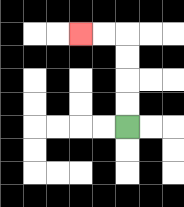{'start': '[5, 5]', 'end': '[3, 1]', 'path_directions': 'U,U,U,U,L,L', 'path_coordinates': '[[5, 5], [5, 4], [5, 3], [5, 2], [5, 1], [4, 1], [3, 1]]'}